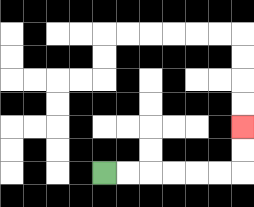{'start': '[4, 7]', 'end': '[10, 5]', 'path_directions': 'R,R,R,R,R,R,U,U', 'path_coordinates': '[[4, 7], [5, 7], [6, 7], [7, 7], [8, 7], [9, 7], [10, 7], [10, 6], [10, 5]]'}